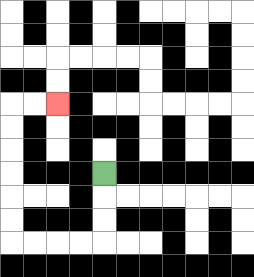{'start': '[4, 7]', 'end': '[2, 4]', 'path_directions': 'D,D,D,L,L,L,L,U,U,U,U,U,U,R,R', 'path_coordinates': '[[4, 7], [4, 8], [4, 9], [4, 10], [3, 10], [2, 10], [1, 10], [0, 10], [0, 9], [0, 8], [0, 7], [0, 6], [0, 5], [0, 4], [1, 4], [2, 4]]'}